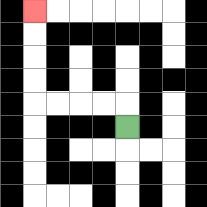{'start': '[5, 5]', 'end': '[1, 0]', 'path_directions': 'U,L,L,L,L,U,U,U,U', 'path_coordinates': '[[5, 5], [5, 4], [4, 4], [3, 4], [2, 4], [1, 4], [1, 3], [1, 2], [1, 1], [1, 0]]'}